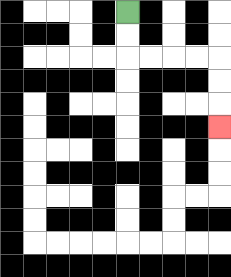{'start': '[5, 0]', 'end': '[9, 5]', 'path_directions': 'D,D,R,R,R,R,D,D,D', 'path_coordinates': '[[5, 0], [5, 1], [5, 2], [6, 2], [7, 2], [8, 2], [9, 2], [9, 3], [9, 4], [9, 5]]'}